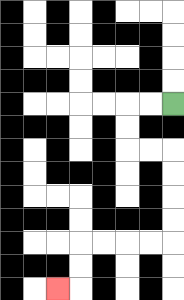{'start': '[7, 4]', 'end': '[2, 12]', 'path_directions': 'L,L,D,D,R,R,D,D,D,D,L,L,L,L,D,D,L', 'path_coordinates': '[[7, 4], [6, 4], [5, 4], [5, 5], [5, 6], [6, 6], [7, 6], [7, 7], [7, 8], [7, 9], [7, 10], [6, 10], [5, 10], [4, 10], [3, 10], [3, 11], [3, 12], [2, 12]]'}